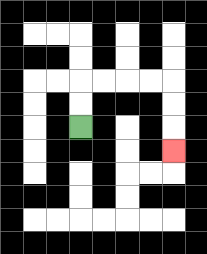{'start': '[3, 5]', 'end': '[7, 6]', 'path_directions': 'U,U,R,R,R,R,D,D,D', 'path_coordinates': '[[3, 5], [3, 4], [3, 3], [4, 3], [5, 3], [6, 3], [7, 3], [7, 4], [7, 5], [7, 6]]'}